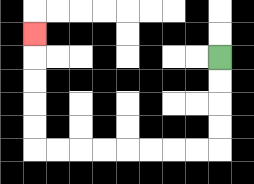{'start': '[9, 2]', 'end': '[1, 1]', 'path_directions': 'D,D,D,D,L,L,L,L,L,L,L,L,U,U,U,U,U', 'path_coordinates': '[[9, 2], [9, 3], [9, 4], [9, 5], [9, 6], [8, 6], [7, 6], [6, 6], [5, 6], [4, 6], [3, 6], [2, 6], [1, 6], [1, 5], [1, 4], [1, 3], [1, 2], [1, 1]]'}